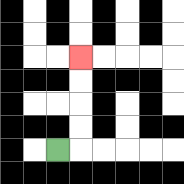{'start': '[2, 6]', 'end': '[3, 2]', 'path_directions': 'R,U,U,U,U', 'path_coordinates': '[[2, 6], [3, 6], [3, 5], [3, 4], [3, 3], [3, 2]]'}